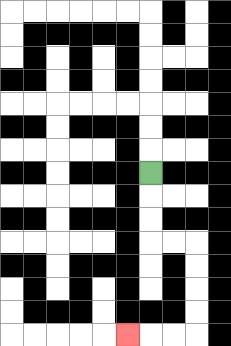{'start': '[6, 7]', 'end': '[5, 14]', 'path_directions': 'D,D,D,R,R,D,D,D,D,L,L,L', 'path_coordinates': '[[6, 7], [6, 8], [6, 9], [6, 10], [7, 10], [8, 10], [8, 11], [8, 12], [8, 13], [8, 14], [7, 14], [6, 14], [5, 14]]'}